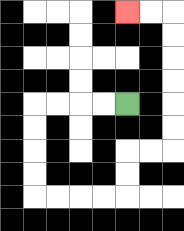{'start': '[5, 4]', 'end': '[5, 0]', 'path_directions': 'L,L,L,L,D,D,D,D,R,R,R,R,U,U,R,R,U,U,U,U,U,U,L,L', 'path_coordinates': '[[5, 4], [4, 4], [3, 4], [2, 4], [1, 4], [1, 5], [1, 6], [1, 7], [1, 8], [2, 8], [3, 8], [4, 8], [5, 8], [5, 7], [5, 6], [6, 6], [7, 6], [7, 5], [7, 4], [7, 3], [7, 2], [7, 1], [7, 0], [6, 0], [5, 0]]'}